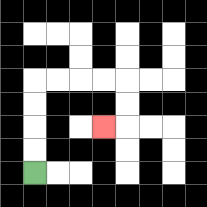{'start': '[1, 7]', 'end': '[4, 5]', 'path_directions': 'U,U,U,U,R,R,R,R,D,D,L', 'path_coordinates': '[[1, 7], [1, 6], [1, 5], [1, 4], [1, 3], [2, 3], [3, 3], [4, 3], [5, 3], [5, 4], [5, 5], [4, 5]]'}